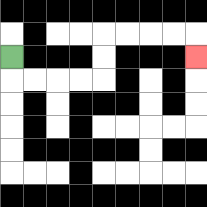{'start': '[0, 2]', 'end': '[8, 2]', 'path_directions': 'D,R,R,R,R,U,U,R,R,R,R,D', 'path_coordinates': '[[0, 2], [0, 3], [1, 3], [2, 3], [3, 3], [4, 3], [4, 2], [4, 1], [5, 1], [6, 1], [7, 1], [8, 1], [8, 2]]'}